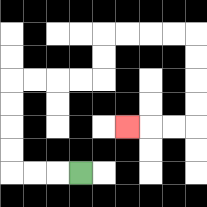{'start': '[3, 7]', 'end': '[5, 5]', 'path_directions': 'L,L,L,U,U,U,U,R,R,R,R,U,U,R,R,R,R,D,D,D,D,L,L,L', 'path_coordinates': '[[3, 7], [2, 7], [1, 7], [0, 7], [0, 6], [0, 5], [0, 4], [0, 3], [1, 3], [2, 3], [3, 3], [4, 3], [4, 2], [4, 1], [5, 1], [6, 1], [7, 1], [8, 1], [8, 2], [8, 3], [8, 4], [8, 5], [7, 5], [6, 5], [5, 5]]'}